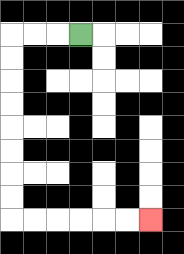{'start': '[3, 1]', 'end': '[6, 9]', 'path_directions': 'L,L,L,D,D,D,D,D,D,D,D,R,R,R,R,R,R', 'path_coordinates': '[[3, 1], [2, 1], [1, 1], [0, 1], [0, 2], [0, 3], [0, 4], [0, 5], [0, 6], [0, 7], [0, 8], [0, 9], [1, 9], [2, 9], [3, 9], [4, 9], [5, 9], [6, 9]]'}